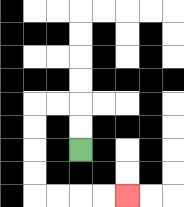{'start': '[3, 6]', 'end': '[5, 8]', 'path_directions': 'U,U,L,L,D,D,D,D,R,R,R,R', 'path_coordinates': '[[3, 6], [3, 5], [3, 4], [2, 4], [1, 4], [1, 5], [1, 6], [1, 7], [1, 8], [2, 8], [3, 8], [4, 8], [5, 8]]'}